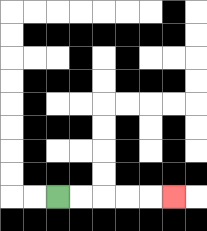{'start': '[2, 8]', 'end': '[7, 8]', 'path_directions': 'R,R,R,R,R', 'path_coordinates': '[[2, 8], [3, 8], [4, 8], [5, 8], [6, 8], [7, 8]]'}